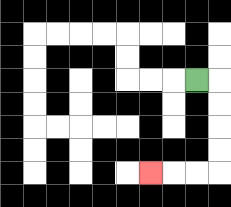{'start': '[8, 3]', 'end': '[6, 7]', 'path_directions': 'R,D,D,D,D,L,L,L', 'path_coordinates': '[[8, 3], [9, 3], [9, 4], [9, 5], [9, 6], [9, 7], [8, 7], [7, 7], [6, 7]]'}